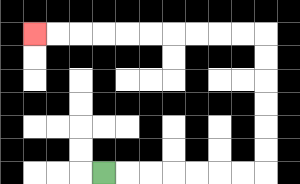{'start': '[4, 7]', 'end': '[1, 1]', 'path_directions': 'R,R,R,R,R,R,R,U,U,U,U,U,U,L,L,L,L,L,L,L,L,L,L', 'path_coordinates': '[[4, 7], [5, 7], [6, 7], [7, 7], [8, 7], [9, 7], [10, 7], [11, 7], [11, 6], [11, 5], [11, 4], [11, 3], [11, 2], [11, 1], [10, 1], [9, 1], [8, 1], [7, 1], [6, 1], [5, 1], [4, 1], [3, 1], [2, 1], [1, 1]]'}